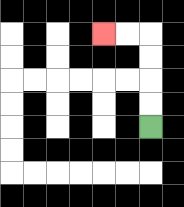{'start': '[6, 5]', 'end': '[4, 1]', 'path_directions': 'U,U,U,U,L,L', 'path_coordinates': '[[6, 5], [6, 4], [6, 3], [6, 2], [6, 1], [5, 1], [4, 1]]'}